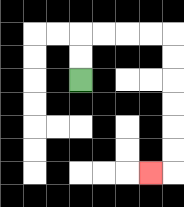{'start': '[3, 3]', 'end': '[6, 7]', 'path_directions': 'U,U,R,R,R,R,D,D,D,D,D,D,L', 'path_coordinates': '[[3, 3], [3, 2], [3, 1], [4, 1], [5, 1], [6, 1], [7, 1], [7, 2], [7, 3], [7, 4], [7, 5], [7, 6], [7, 7], [6, 7]]'}